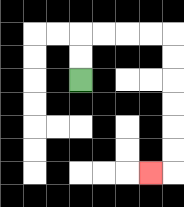{'start': '[3, 3]', 'end': '[6, 7]', 'path_directions': 'U,U,R,R,R,R,D,D,D,D,D,D,L', 'path_coordinates': '[[3, 3], [3, 2], [3, 1], [4, 1], [5, 1], [6, 1], [7, 1], [7, 2], [7, 3], [7, 4], [7, 5], [7, 6], [7, 7], [6, 7]]'}